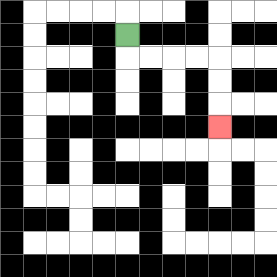{'start': '[5, 1]', 'end': '[9, 5]', 'path_directions': 'D,R,R,R,R,D,D,D', 'path_coordinates': '[[5, 1], [5, 2], [6, 2], [7, 2], [8, 2], [9, 2], [9, 3], [9, 4], [9, 5]]'}